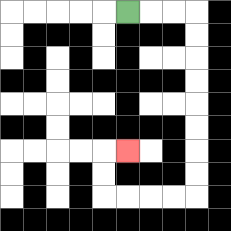{'start': '[5, 0]', 'end': '[5, 6]', 'path_directions': 'R,R,R,D,D,D,D,D,D,D,D,L,L,L,L,U,U,R', 'path_coordinates': '[[5, 0], [6, 0], [7, 0], [8, 0], [8, 1], [8, 2], [8, 3], [8, 4], [8, 5], [8, 6], [8, 7], [8, 8], [7, 8], [6, 8], [5, 8], [4, 8], [4, 7], [4, 6], [5, 6]]'}